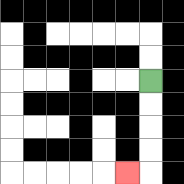{'start': '[6, 3]', 'end': '[5, 7]', 'path_directions': 'D,D,D,D,L', 'path_coordinates': '[[6, 3], [6, 4], [6, 5], [6, 6], [6, 7], [5, 7]]'}